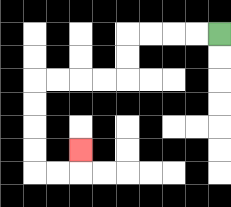{'start': '[9, 1]', 'end': '[3, 6]', 'path_directions': 'L,L,L,L,D,D,L,L,L,L,D,D,D,D,R,R,U', 'path_coordinates': '[[9, 1], [8, 1], [7, 1], [6, 1], [5, 1], [5, 2], [5, 3], [4, 3], [3, 3], [2, 3], [1, 3], [1, 4], [1, 5], [1, 6], [1, 7], [2, 7], [3, 7], [3, 6]]'}